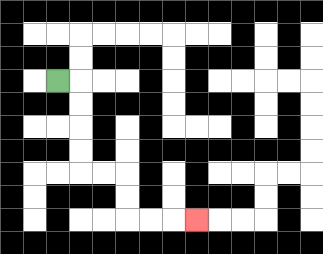{'start': '[2, 3]', 'end': '[8, 9]', 'path_directions': 'R,D,D,D,D,R,R,D,D,R,R,R', 'path_coordinates': '[[2, 3], [3, 3], [3, 4], [3, 5], [3, 6], [3, 7], [4, 7], [5, 7], [5, 8], [5, 9], [6, 9], [7, 9], [8, 9]]'}